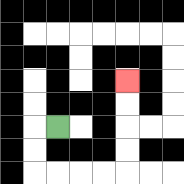{'start': '[2, 5]', 'end': '[5, 3]', 'path_directions': 'L,D,D,R,R,R,R,U,U,U,U', 'path_coordinates': '[[2, 5], [1, 5], [1, 6], [1, 7], [2, 7], [3, 7], [4, 7], [5, 7], [5, 6], [5, 5], [5, 4], [5, 3]]'}